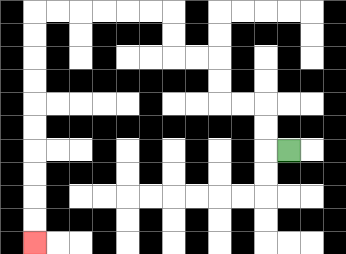{'start': '[12, 6]', 'end': '[1, 10]', 'path_directions': 'L,U,U,L,L,U,U,L,L,U,U,L,L,L,L,L,L,D,D,D,D,D,D,D,D,D,D', 'path_coordinates': '[[12, 6], [11, 6], [11, 5], [11, 4], [10, 4], [9, 4], [9, 3], [9, 2], [8, 2], [7, 2], [7, 1], [7, 0], [6, 0], [5, 0], [4, 0], [3, 0], [2, 0], [1, 0], [1, 1], [1, 2], [1, 3], [1, 4], [1, 5], [1, 6], [1, 7], [1, 8], [1, 9], [1, 10]]'}